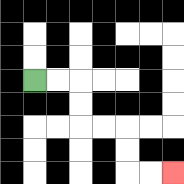{'start': '[1, 3]', 'end': '[7, 7]', 'path_directions': 'R,R,D,D,R,R,D,D,R,R', 'path_coordinates': '[[1, 3], [2, 3], [3, 3], [3, 4], [3, 5], [4, 5], [5, 5], [5, 6], [5, 7], [6, 7], [7, 7]]'}